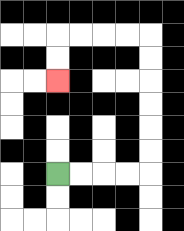{'start': '[2, 7]', 'end': '[2, 3]', 'path_directions': 'R,R,R,R,U,U,U,U,U,U,L,L,L,L,D,D', 'path_coordinates': '[[2, 7], [3, 7], [4, 7], [5, 7], [6, 7], [6, 6], [6, 5], [6, 4], [6, 3], [6, 2], [6, 1], [5, 1], [4, 1], [3, 1], [2, 1], [2, 2], [2, 3]]'}